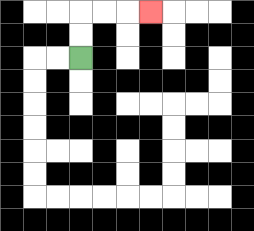{'start': '[3, 2]', 'end': '[6, 0]', 'path_directions': 'U,U,R,R,R', 'path_coordinates': '[[3, 2], [3, 1], [3, 0], [4, 0], [5, 0], [6, 0]]'}